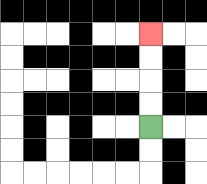{'start': '[6, 5]', 'end': '[6, 1]', 'path_directions': 'U,U,U,U', 'path_coordinates': '[[6, 5], [6, 4], [6, 3], [6, 2], [6, 1]]'}